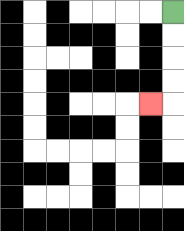{'start': '[7, 0]', 'end': '[6, 4]', 'path_directions': 'D,D,D,D,L', 'path_coordinates': '[[7, 0], [7, 1], [7, 2], [7, 3], [7, 4], [6, 4]]'}